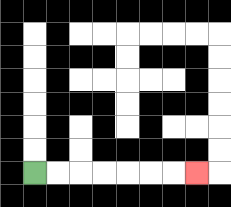{'start': '[1, 7]', 'end': '[8, 7]', 'path_directions': 'R,R,R,R,R,R,R', 'path_coordinates': '[[1, 7], [2, 7], [3, 7], [4, 7], [5, 7], [6, 7], [7, 7], [8, 7]]'}